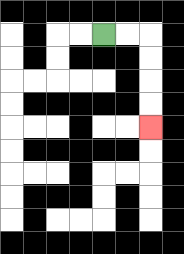{'start': '[4, 1]', 'end': '[6, 5]', 'path_directions': 'R,R,D,D,D,D', 'path_coordinates': '[[4, 1], [5, 1], [6, 1], [6, 2], [6, 3], [6, 4], [6, 5]]'}